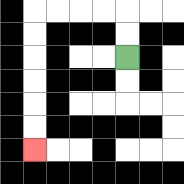{'start': '[5, 2]', 'end': '[1, 6]', 'path_directions': 'U,U,L,L,L,L,D,D,D,D,D,D', 'path_coordinates': '[[5, 2], [5, 1], [5, 0], [4, 0], [3, 0], [2, 0], [1, 0], [1, 1], [1, 2], [1, 3], [1, 4], [1, 5], [1, 6]]'}